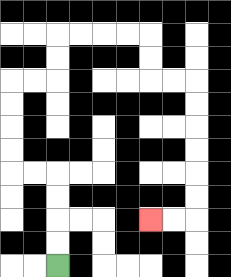{'start': '[2, 11]', 'end': '[6, 9]', 'path_directions': 'U,U,U,U,L,L,U,U,U,U,R,R,U,U,R,R,R,R,D,D,R,R,D,D,D,D,D,D,L,L', 'path_coordinates': '[[2, 11], [2, 10], [2, 9], [2, 8], [2, 7], [1, 7], [0, 7], [0, 6], [0, 5], [0, 4], [0, 3], [1, 3], [2, 3], [2, 2], [2, 1], [3, 1], [4, 1], [5, 1], [6, 1], [6, 2], [6, 3], [7, 3], [8, 3], [8, 4], [8, 5], [8, 6], [8, 7], [8, 8], [8, 9], [7, 9], [6, 9]]'}